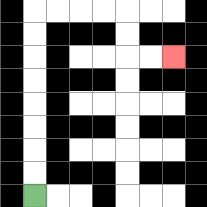{'start': '[1, 8]', 'end': '[7, 2]', 'path_directions': 'U,U,U,U,U,U,U,U,R,R,R,R,D,D,R,R', 'path_coordinates': '[[1, 8], [1, 7], [1, 6], [1, 5], [1, 4], [1, 3], [1, 2], [1, 1], [1, 0], [2, 0], [3, 0], [4, 0], [5, 0], [5, 1], [5, 2], [6, 2], [7, 2]]'}